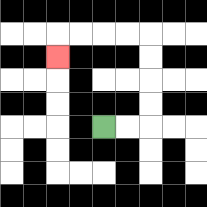{'start': '[4, 5]', 'end': '[2, 2]', 'path_directions': 'R,R,U,U,U,U,L,L,L,L,D', 'path_coordinates': '[[4, 5], [5, 5], [6, 5], [6, 4], [6, 3], [6, 2], [6, 1], [5, 1], [4, 1], [3, 1], [2, 1], [2, 2]]'}